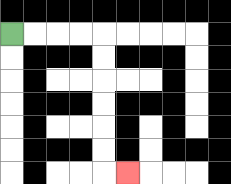{'start': '[0, 1]', 'end': '[5, 7]', 'path_directions': 'R,R,R,R,D,D,D,D,D,D,R', 'path_coordinates': '[[0, 1], [1, 1], [2, 1], [3, 1], [4, 1], [4, 2], [4, 3], [4, 4], [4, 5], [4, 6], [4, 7], [5, 7]]'}